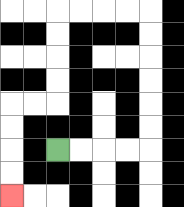{'start': '[2, 6]', 'end': '[0, 8]', 'path_directions': 'R,R,R,R,U,U,U,U,U,U,L,L,L,L,D,D,D,D,L,L,D,D,D,D', 'path_coordinates': '[[2, 6], [3, 6], [4, 6], [5, 6], [6, 6], [6, 5], [6, 4], [6, 3], [6, 2], [6, 1], [6, 0], [5, 0], [4, 0], [3, 0], [2, 0], [2, 1], [2, 2], [2, 3], [2, 4], [1, 4], [0, 4], [0, 5], [0, 6], [0, 7], [0, 8]]'}